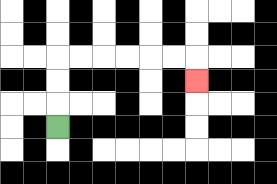{'start': '[2, 5]', 'end': '[8, 3]', 'path_directions': 'U,U,U,R,R,R,R,R,R,D', 'path_coordinates': '[[2, 5], [2, 4], [2, 3], [2, 2], [3, 2], [4, 2], [5, 2], [6, 2], [7, 2], [8, 2], [8, 3]]'}